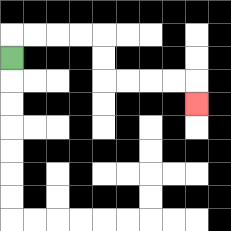{'start': '[0, 2]', 'end': '[8, 4]', 'path_directions': 'U,R,R,R,R,D,D,R,R,R,R,D', 'path_coordinates': '[[0, 2], [0, 1], [1, 1], [2, 1], [3, 1], [4, 1], [4, 2], [4, 3], [5, 3], [6, 3], [7, 3], [8, 3], [8, 4]]'}